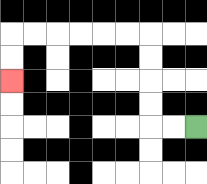{'start': '[8, 5]', 'end': '[0, 3]', 'path_directions': 'L,L,U,U,U,U,L,L,L,L,L,L,D,D', 'path_coordinates': '[[8, 5], [7, 5], [6, 5], [6, 4], [6, 3], [6, 2], [6, 1], [5, 1], [4, 1], [3, 1], [2, 1], [1, 1], [0, 1], [0, 2], [0, 3]]'}